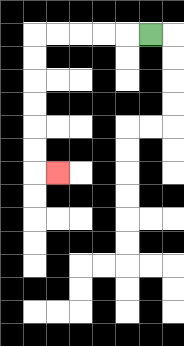{'start': '[6, 1]', 'end': '[2, 7]', 'path_directions': 'L,L,L,L,L,D,D,D,D,D,D,R', 'path_coordinates': '[[6, 1], [5, 1], [4, 1], [3, 1], [2, 1], [1, 1], [1, 2], [1, 3], [1, 4], [1, 5], [1, 6], [1, 7], [2, 7]]'}